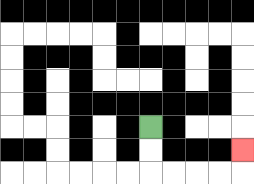{'start': '[6, 5]', 'end': '[10, 6]', 'path_directions': 'D,D,R,R,R,R,U', 'path_coordinates': '[[6, 5], [6, 6], [6, 7], [7, 7], [8, 7], [9, 7], [10, 7], [10, 6]]'}